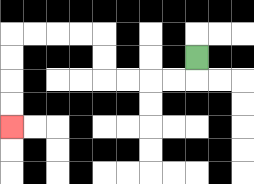{'start': '[8, 2]', 'end': '[0, 5]', 'path_directions': 'D,L,L,L,L,U,U,L,L,L,L,D,D,D,D', 'path_coordinates': '[[8, 2], [8, 3], [7, 3], [6, 3], [5, 3], [4, 3], [4, 2], [4, 1], [3, 1], [2, 1], [1, 1], [0, 1], [0, 2], [0, 3], [0, 4], [0, 5]]'}